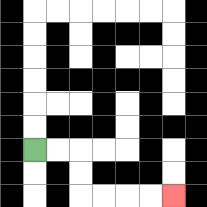{'start': '[1, 6]', 'end': '[7, 8]', 'path_directions': 'R,R,D,D,R,R,R,R', 'path_coordinates': '[[1, 6], [2, 6], [3, 6], [3, 7], [3, 8], [4, 8], [5, 8], [6, 8], [7, 8]]'}